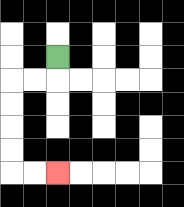{'start': '[2, 2]', 'end': '[2, 7]', 'path_directions': 'D,L,L,D,D,D,D,R,R', 'path_coordinates': '[[2, 2], [2, 3], [1, 3], [0, 3], [0, 4], [0, 5], [0, 6], [0, 7], [1, 7], [2, 7]]'}